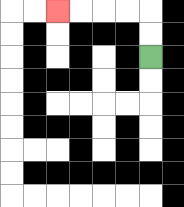{'start': '[6, 2]', 'end': '[2, 0]', 'path_directions': 'U,U,L,L,L,L', 'path_coordinates': '[[6, 2], [6, 1], [6, 0], [5, 0], [4, 0], [3, 0], [2, 0]]'}